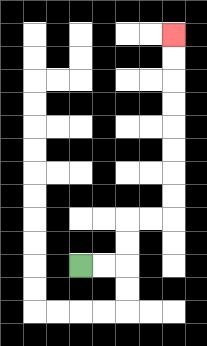{'start': '[3, 11]', 'end': '[7, 1]', 'path_directions': 'R,R,U,U,R,R,U,U,U,U,U,U,U,U', 'path_coordinates': '[[3, 11], [4, 11], [5, 11], [5, 10], [5, 9], [6, 9], [7, 9], [7, 8], [7, 7], [7, 6], [7, 5], [7, 4], [7, 3], [7, 2], [7, 1]]'}